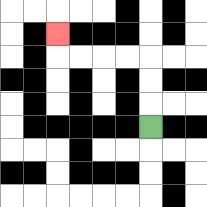{'start': '[6, 5]', 'end': '[2, 1]', 'path_directions': 'U,U,U,L,L,L,L,U', 'path_coordinates': '[[6, 5], [6, 4], [6, 3], [6, 2], [5, 2], [4, 2], [3, 2], [2, 2], [2, 1]]'}